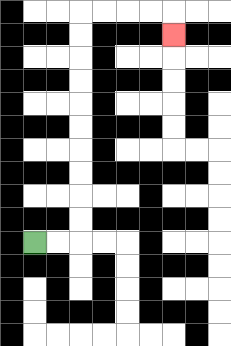{'start': '[1, 10]', 'end': '[7, 1]', 'path_directions': 'R,R,U,U,U,U,U,U,U,U,U,U,R,R,R,R,D', 'path_coordinates': '[[1, 10], [2, 10], [3, 10], [3, 9], [3, 8], [3, 7], [3, 6], [3, 5], [3, 4], [3, 3], [3, 2], [3, 1], [3, 0], [4, 0], [5, 0], [6, 0], [7, 0], [7, 1]]'}